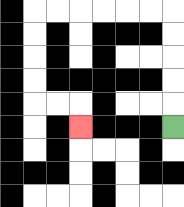{'start': '[7, 5]', 'end': '[3, 5]', 'path_directions': 'U,U,U,U,U,L,L,L,L,L,L,D,D,D,D,R,R,D', 'path_coordinates': '[[7, 5], [7, 4], [7, 3], [7, 2], [7, 1], [7, 0], [6, 0], [5, 0], [4, 0], [3, 0], [2, 0], [1, 0], [1, 1], [1, 2], [1, 3], [1, 4], [2, 4], [3, 4], [3, 5]]'}